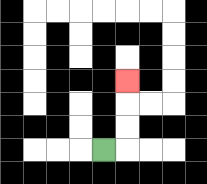{'start': '[4, 6]', 'end': '[5, 3]', 'path_directions': 'R,U,U,U', 'path_coordinates': '[[4, 6], [5, 6], [5, 5], [5, 4], [5, 3]]'}